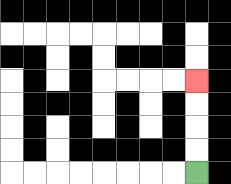{'start': '[8, 7]', 'end': '[8, 3]', 'path_directions': 'U,U,U,U', 'path_coordinates': '[[8, 7], [8, 6], [8, 5], [8, 4], [8, 3]]'}